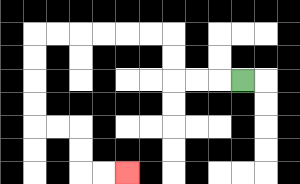{'start': '[10, 3]', 'end': '[5, 7]', 'path_directions': 'L,L,L,U,U,L,L,L,L,L,L,D,D,D,D,R,R,D,D,R,R', 'path_coordinates': '[[10, 3], [9, 3], [8, 3], [7, 3], [7, 2], [7, 1], [6, 1], [5, 1], [4, 1], [3, 1], [2, 1], [1, 1], [1, 2], [1, 3], [1, 4], [1, 5], [2, 5], [3, 5], [3, 6], [3, 7], [4, 7], [5, 7]]'}